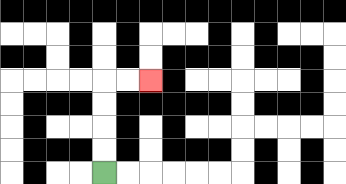{'start': '[4, 7]', 'end': '[6, 3]', 'path_directions': 'U,U,U,U,R,R', 'path_coordinates': '[[4, 7], [4, 6], [4, 5], [4, 4], [4, 3], [5, 3], [6, 3]]'}